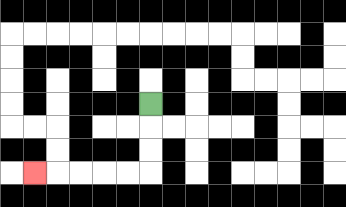{'start': '[6, 4]', 'end': '[1, 7]', 'path_directions': 'D,D,D,L,L,L,L,L', 'path_coordinates': '[[6, 4], [6, 5], [6, 6], [6, 7], [5, 7], [4, 7], [3, 7], [2, 7], [1, 7]]'}